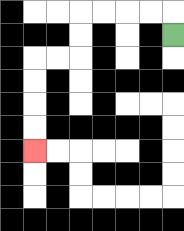{'start': '[7, 1]', 'end': '[1, 6]', 'path_directions': 'U,L,L,L,L,D,D,L,L,D,D,D,D', 'path_coordinates': '[[7, 1], [7, 0], [6, 0], [5, 0], [4, 0], [3, 0], [3, 1], [3, 2], [2, 2], [1, 2], [1, 3], [1, 4], [1, 5], [1, 6]]'}